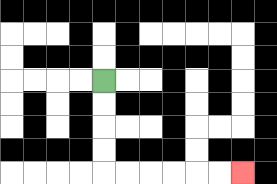{'start': '[4, 3]', 'end': '[10, 7]', 'path_directions': 'D,D,D,D,R,R,R,R,R,R', 'path_coordinates': '[[4, 3], [4, 4], [4, 5], [4, 6], [4, 7], [5, 7], [6, 7], [7, 7], [8, 7], [9, 7], [10, 7]]'}